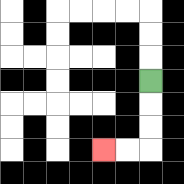{'start': '[6, 3]', 'end': '[4, 6]', 'path_directions': 'D,D,D,L,L', 'path_coordinates': '[[6, 3], [6, 4], [6, 5], [6, 6], [5, 6], [4, 6]]'}